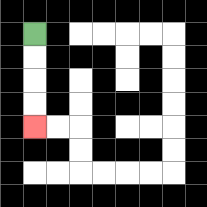{'start': '[1, 1]', 'end': '[1, 5]', 'path_directions': 'D,D,D,D', 'path_coordinates': '[[1, 1], [1, 2], [1, 3], [1, 4], [1, 5]]'}